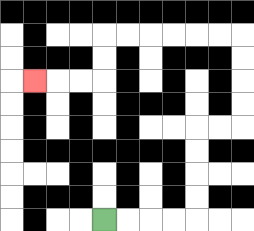{'start': '[4, 9]', 'end': '[1, 3]', 'path_directions': 'R,R,R,R,U,U,U,U,R,R,U,U,U,U,L,L,L,L,L,L,D,D,L,L,L', 'path_coordinates': '[[4, 9], [5, 9], [6, 9], [7, 9], [8, 9], [8, 8], [8, 7], [8, 6], [8, 5], [9, 5], [10, 5], [10, 4], [10, 3], [10, 2], [10, 1], [9, 1], [8, 1], [7, 1], [6, 1], [5, 1], [4, 1], [4, 2], [4, 3], [3, 3], [2, 3], [1, 3]]'}